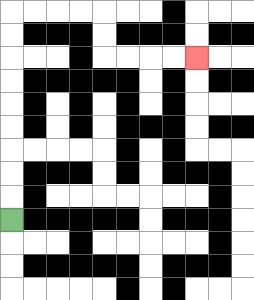{'start': '[0, 9]', 'end': '[8, 2]', 'path_directions': 'U,U,U,U,U,U,U,U,U,R,R,R,R,D,D,R,R,R,R', 'path_coordinates': '[[0, 9], [0, 8], [0, 7], [0, 6], [0, 5], [0, 4], [0, 3], [0, 2], [0, 1], [0, 0], [1, 0], [2, 0], [3, 0], [4, 0], [4, 1], [4, 2], [5, 2], [6, 2], [7, 2], [8, 2]]'}